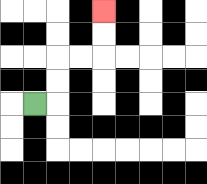{'start': '[1, 4]', 'end': '[4, 0]', 'path_directions': 'R,U,U,R,R,U,U', 'path_coordinates': '[[1, 4], [2, 4], [2, 3], [2, 2], [3, 2], [4, 2], [4, 1], [4, 0]]'}